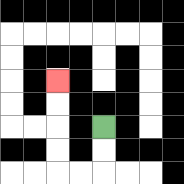{'start': '[4, 5]', 'end': '[2, 3]', 'path_directions': 'D,D,L,L,U,U,U,U', 'path_coordinates': '[[4, 5], [4, 6], [4, 7], [3, 7], [2, 7], [2, 6], [2, 5], [2, 4], [2, 3]]'}